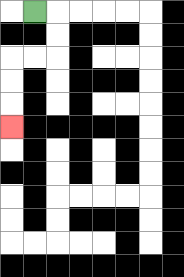{'start': '[1, 0]', 'end': '[0, 5]', 'path_directions': 'R,D,D,L,L,D,D,D', 'path_coordinates': '[[1, 0], [2, 0], [2, 1], [2, 2], [1, 2], [0, 2], [0, 3], [0, 4], [0, 5]]'}